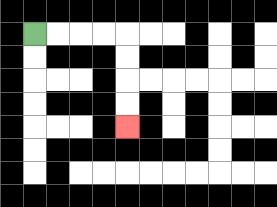{'start': '[1, 1]', 'end': '[5, 5]', 'path_directions': 'R,R,R,R,D,D,D,D', 'path_coordinates': '[[1, 1], [2, 1], [3, 1], [4, 1], [5, 1], [5, 2], [5, 3], [5, 4], [5, 5]]'}